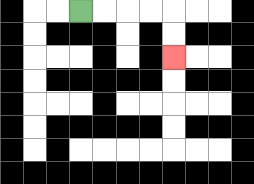{'start': '[3, 0]', 'end': '[7, 2]', 'path_directions': 'R,R,R,R,D,D', 'path_coordinates': '[[3, 0], [4, 0], [5, 0], [6, 0], [7, 0], [7, 1], [7, 2]]'}